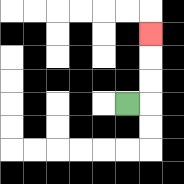{'start': '[5, 4]', 'end': '[6, 1]', 'path_directions': 'R,U,U,U', 'path_coordinates': '[[5, 4], [6, 4], [6, 3], [6, 2], [6, 1]]'}